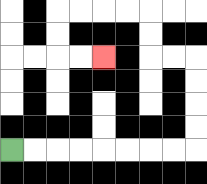{'start': '[0, 6]', 'end': '[4, 2]', 'path_directions': 'R,R,R,R,R,R,R,R,U,U,U,U,L,L,U,U,L,L,L,L,D,D,R,R', 'path_coordinates': '[[0, 6], [1, 6], [2, 6], [3, 6], [4, 6], [5, 6], [6, 6], [7, 6], [8, 6], [8, 5], [8, 4], [8, 3], [8, 2], [7, 2], [6, 2], [6, 1], [6, 0], [5, 0], [4, 0], [3, 0], [2, 0], [2, 1], [2, 2], [3, 2], [4, 2]]'}